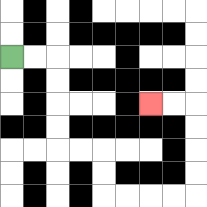{'start': '[0, 2]', 'end': '[6, 4]', 'path_directions': 'R,R,D,D,D,D,R,R,D,D,R,R,R,R,U,U,U,U,L,L', 'path_coordinates': '[[0, 2], [1, 2], [2, 2], [2, 3], [2, 4], [2, 5], [2, 6], [3, 6], [4, 6], [4, 7], [4, 8], [5, 8], [6, 8], [7, 8], [8, 8], [8, 7], [8, 6], [8, 5], [8, 4], [7, 4], [6, 4]]'}